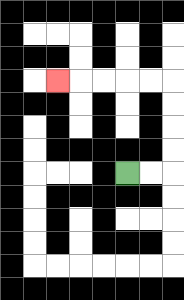{'start': '[5, 7]', 'end': '[2, 3]', 'path_directions': 'R,R,U,U,U,U,L,L,L,L,L', 'path_coordinates': '[[5, 7], [6, 7], [7, 7], [7, 6], [7, 5], [7, 4], [7, 3], [6, 3], [5, 3], [4, 3], [3, 3], [2, 3]]'}